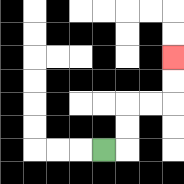{'start': '[4, 6]', 'end': '[7, 2]', 'path_directions': 'R,U,U,R,R,U,U', 'path_coordinates': '[[4, 6], [5, 6], [5, 5], [5, 4], [6, 4], [7, 4], [7, 3], [7, 2]]'}